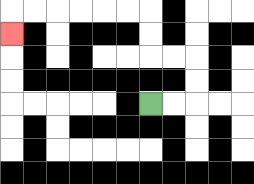{'start': '[6, 4]', 'end': '[0, 1]', 'path_directions': 'R,R,U,U,L,L,U,U,L,L,L,L,L,L,D', 'path_coordinates': '[[6, 4], [7, 4], [8, 4], [8, 3], [8, 2], [7, 2], [6, 2], [6, 1], [6, 0], [5, 0], [4, 0], [3, 0], [2, 0], [1, 0], [0, 0], [0, 1]]'}